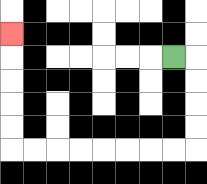{'start': '[7, 2]', 'end': '[0, 1]', 'path_directions': 'R,D,D,D,D,L,L,L,L,L,L,L,L,U,U,U,U,U', 'path_coordinates': '[[7, 2], [8, 2], [8, 3], [8, 4], [8, 5], [8, 6], [7, 6], [6, 6], [5, 6], [4, 6], [3, 6], [2, 6], [1, 6], [0, 6], [0, 5], [0, 4], [0, 3], [0, 2], [0, 1]]'}